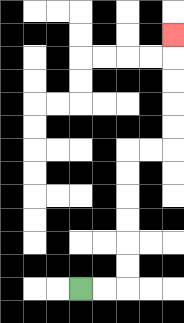{'start': '[3, 12]', 'end': '[7, 1]', 'path_directions': 'R,R,U,U,U,U,U,U,R,R,U,U,U,U,U', 'path_coordinates': '[[3, 12], [4, 12], [5, 12], [5, 11], [5, 10], [5, 9], [5, 8], [5, 7], [5, 6], [6, 6], [7, 6], [7, 5], [7, 4], [7, 3], [7, 2], [7, 1]]'}